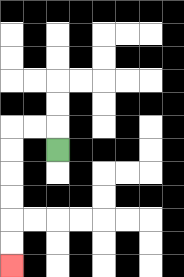{'start': '[2, 6]', 'end': '[0, 11]', 'path_directions': 'U,L,L,D,D,D,D,D,D', 'path_coordinates': '[[2, 6], [2, 5], [1, 5], [0, 5], [0, 6], [0, 7], [0, 8], [0, 9], [0, 10], [0, 11]]'}